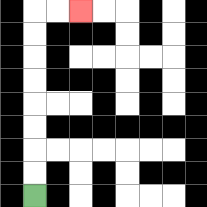{'start': '[1, 8]', 'end': '[3, 0]', 'path_directions': 'U,U,U,U,U,U,U,U,R,R', 'path_coordinates': '[[1, 8], [1, 7], [1, 6], [1, 5], [1, 4], [1, 3], [1, 2], [1, 1], [1, 0], [2, 0], [3, 0]]'}